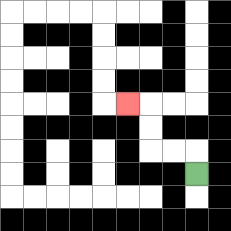{'start': '[8, 7]', 'end': '[5, 4]', 'path_directions': 'U,L,L,U,U,L', 'path_coordinates': '[[8, 7], [8, 6], [7, 6], [6, 6], [6, 5], [6, 4], [5, 4]]'}